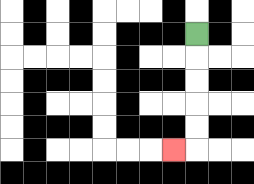{'start': '[8, 1]', 'end': '[7, 6]', 'path_directions': 'D,D,D,D,D,L', 'path_coordinates': '[[8, 1], [8, 2], [8, 3], [8, 4], [8, 5], [8, 6], [7, 6]]'}